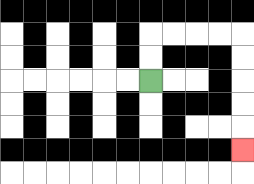{'start': '[6, 3]', 'end': '[10, 6]', 'path_directions': 'U,U,R,R,R,R,D,D,D,D,D', 'path_coordinates': '[[6, 3], [6, 2], [6, 1], [7, 1], [8, 1], [9, 1], [10, 1], [10, 2], [10, 3], [10, 4], [10, 5], [10, 6]]'}